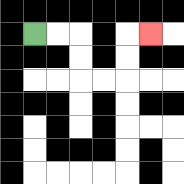{'start': '[1, 1]', 'end': '[6, 1]', 'path_directions': 'R,R,D,D,R,R,U,U,R', 'path_coordinates': '[[1, 1], [2, 1], [3, 1], [3, 2], [3, 3], [4, 3], [5, 3], [5, 2], [5, 1], [6, 1]]'}